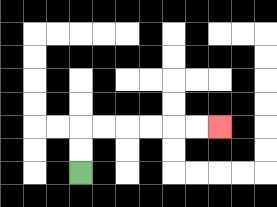{'start': '[3, 7]', 'end': '[9, 5]', 'path_directions': 'U,U,R,R,R,R,R,R', 'path_coordinates': '[[3, 7], [3, 6], [3, 5], [4, 5], [5, 5], [6, 5], [7, 5], [8, 5], [9, 5]]'}